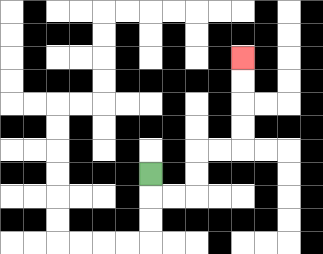{'start': '[6, 7]', 'end': '[10, 2]', 'path_directions': 'D,R,R,U,U,R,R,U,U,U,U', 'path_coordinates': '[[6, 7], [6, 8], [7, 8], [8, 8], [8, 7], [8, 6], [9, 6], [10, 6], [10, 5], [10, 4], [10, 3], [10, 2]]'}